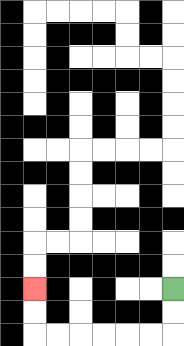{'start': '[7, 12]', 'end': '[1, 12]', 'path_directions': 'D,D,L,L,L,L,L,L,U,U', 'path_coordinates': '[[7, 12], [7, 13], [7, 14], [6, 14], [5, 14], [4, 14], [3, 14], [2, 14], [1, 14], [1, 13], [1, 12]]'}